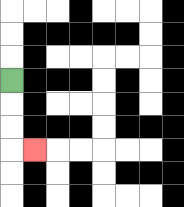{'start': '[0, 3]', 'end': '[1, 6]', 'path_directions': 'D,D,D,R', 'path_coordinates': '[[0, 3], [0, 4], [0, 5], [0, 6], [1, 6]]'}